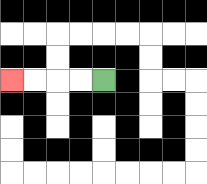{'start': '[4, 3]', 'end': '[0, 3]', 'path_directions': 'L,L,L,L', 'path_coordinates': '[[4, 3], [3, 3], [2, 3], [1, 3], [0, 3]]'}